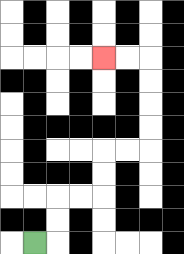{'start': '[1, 10]', 'end': '[4, 2]', 'path_directions': 'R,U,U,R,R,U,U,R,R,U,U,U,U,L,L', 'path_coordinates': '[[1, 10], [2, 10], [2, 9], [2, 8], [3, 8], [4, 8], [4, 7], [4, 6], [5, 6], [6, 6], [6, 5], [6, 4], [6, 3], [6, 2], [5, 2], [4, 2]]'}